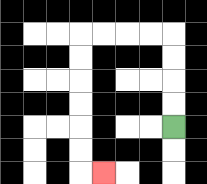{'start': '[7, 5]', 'end': '[4, 7]', 'path_directions': 'U,U,U,U,L,L,L,L,D,D,D,D,D,D,R', 'path_coordinates': '[[7, 5], [7, 4], [7, 3], [7, 2], [7, 1], [6, 1], [5, 1], [4, 1], [3, 1], [3, 2], [3, 3], [3, 4], [3, 5], [3, 6], [3, 7], [4, 7]]'}